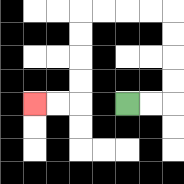{'start': '[5, 4]', 'end': '[1, 4]', 'path_directions': 'R,R,U,U,U,U,L,L,L,L,D,D,D,D,L,L', 'path_coordinates': '[[5, 4], [6, 4], [7, 4], [7, 3], [7, 2], [7, 1], [7, 0], [6, 0], [5, 0], [4, 0], [3, 0], [3, 1], [3, 2], [3, 3], [3, 4], [2, 4], [1, 4]]'}